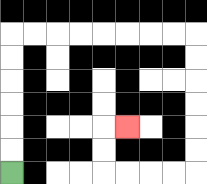{'start': '[0, 7]', 'end': '[5, 5]', 'path_directions': 'U,U,U,U,U,U,R,R,R,R,R,R,R,R,D,D,D,D,D,D,L,L,L,L,U,U,R', 'path_coordinates': '[[0, 7], [0, 6], [0, 5], [0, 4], [0, 3], [0, 2], [0, 1], [1, 1], [2, 1], [3, 1], [4, 1], [5, 1], [6, 1], [7, 1], [8, 1], [8, 2], [8, 3], [8, 4], [8, 5], [8, 6], [8, 7], [7, 7], [6, 7], [5, 7], [4, 7], [4, 6], [4, 5], [5, 5]]'}